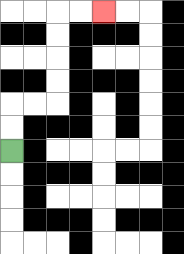{'start': '[0, 6]', 'end': '[4, 0]', 'path_directions': 'U,U,R,R,U,U,U,U,R,R', 'path_coordinates': '[[0, 6], [0, 5], [0, 4], [1, 4], [2, 4], [2, 3], [2, 2], [2, 1], [2, 0], [3, 0], [4, 0]]'}